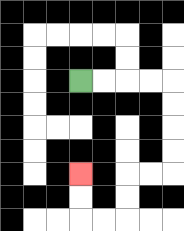{'start': '[3, 3]', 'end': '[3, 7]', 'path_directions': 'R,R,R,R,D,D,D,D,L,L,D,D,L,L,U,U', 'path_coordinates': '[[3, 3], [4, 3], [5, 3], [6, 3], [7, 3], [7, 4], [7, 5], [7, 6], [7, 7], [6, 7], [5, 7], [5, 8], [5, 9], [4, 9], [3, 9], [3, 8], [3, 7]]'}